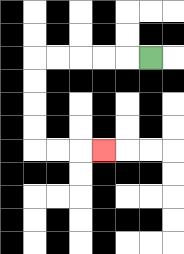{'start': '[6, 2]', 'end': '[4, 6]', 'path_directions': 'L,L,L,L,L,D,D,D,D,R,R,R', 'path_coordinates': '[[6, 2], [5, 2], [4, 2], [3, 2], [2, 2], [1, 2], [1, 3], [1, 4], [1, 5], [1, 6], [2, 6], [3, 6], [4, 6]]'}